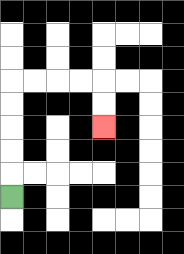{'start': '[0, 8]', 'end': '[4, 5]', 'path_directions': 'U,U,U,U,U,R,R,R,R,D,D', 'path_coordinates': '[[0, 8], [0, 7], [0, 6], [0, 5], [0, 4], [0, 3], [1, 3], [2, 3], [3, 3], [4, 3], [4, 4], [4, 5]]'}